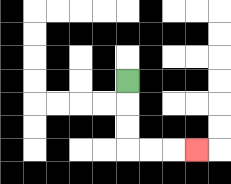{'start': '[5, 3]', 'end': '[8, 6]', 'path_directions': 'D,D,D,R,R,R', 'path_coordinates': '[[5, 3], [5, 4], [5, 5], [5, 6], [6, 6], [7, 6], [8, 6]]'}